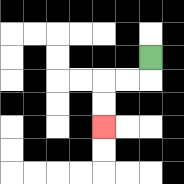{'start': '[6, 2]', 'end': '[4, 5]', 'path_directions': 'D,L,L,D,D', 'path_coordinates': '[[6, 2], [6, 3], [5, 3], [4, 3], [4, 4], [4, 5]]'}